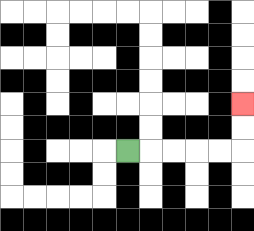{'start': '[5, 6]', 'end': '[10, 4]', 'path_directions': 'R,R,R,R,R,U,U', 'path_coordinates': '[[5, 6], [6, 6], [7, 6], [8, 6], [9, 6], [10, 6], [10, 5], [10, 4]]'}